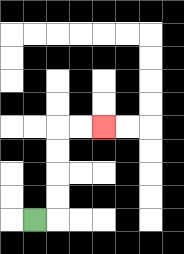{'start': '[1, 9]', 'end': '[4, 5]', 'path_directions': 'R,U,U,U,U,R,R', 'path_coordinates': '[[1, 9], [2, 9], [2, 8], [2, 7], [2, 6], [2, 5], [3, 5], [4, 5]]'}